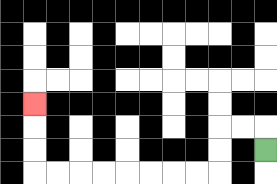{'start': '[11, 6]', 'end': '[1, 4]', 'path_directions': 'U,L,L,D,D,L,L,L,L,L,L,L,L,U,U,U', 'path_coordinates': '[[11, 6], [11, 5], [10, 5], [9, 5], [9, 6], [9, 7], [8, 7], [7, 7], [6, 7], [5, 7], [4, 7], [3, 7], [2, 7], [1, 7], [1, 6], [1, 5], [1, 4]]'}